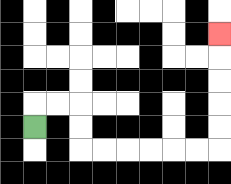{'start': '[1, 5]', 'end': '[9, 1]', 'path_directions': 'U,R,R,D,D,R,R,R,R,R,R,U,U,U,U,U', 'path_coordinates': '[[1, 5], [1, 4], [2, 4], [3, 4], [3, 5], [3, 6], [4, 6], [5, 6], [6, 6], [7, 6], [8, 6], [9, 6], [9, 5], [9, 4], [9, 3], [9, 2], [9, 1]]'}